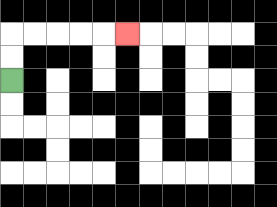{'start': '[0, 3]', 'end': '[5, 1]', 'path_directions': 'U,U,R,R,R,R,R', 'path_coordinates': '[[0, 3], [0, 2], [0, 1], [1, 1], [2, 1], [3, 1], [4, 1], [5, 1]]'}